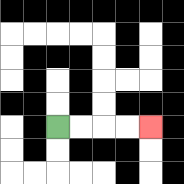{'start': '[2, 5]', 'end': '[6, 5]', 'path_directions': 'R,R,R,R', 'path_coordinates': '[[2, 5], [3, 5], [4, 5], [5, 5], [6, 5]]'}